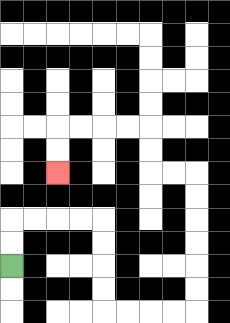{'start': '[0, 11]', 'end': '[2, 7]', 'path_directions': 'U,U,R,R,R,R,D,D,D,D,R,R,R,R,U,U,U,U,U,U,L,L,U,U,L,L,L,L,D,D', 'path_coordinates': '[[0, 11], [0, 10], [0, 9], [1, 9], [2, 9], [3, 9], [4, 9], [4, 10], [4, 11], [4, 12], [4, 13], [5, 13], [6, 13], [7, 13], [8, 13], [8, 12], [8, 11], [8, 10], [8, 9], [8, 8], [8, 7], [7, 7], [6, 7], [6, 6], [6, 5], [5, 5], [4, 5], [3, 5], [2, 5], [2, 6], [2, 7]]'}